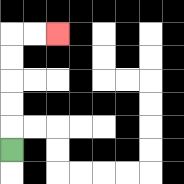{'start': '[0, 6]', 'end': '[2, 1]', 'path_directions': 'U,U,U,U,U,R,R', 'path_coordinates': '[[0, 6], [0, 5], [0, 4], [0, 3], [0, 2], [0, 1], [1, 1], [2, 1]]'}